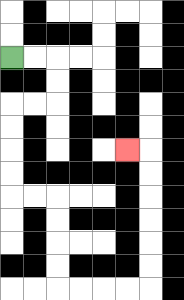{'start': '[0, 2]', 'end': '[5, 6]', 'path_directions': 'R,R,D,D,L,L,D,D,D,D,R,R,D,D,D,D,R,R,R,R,U,U,U,U,U,U,L', 'path_coordinates': '[[0, 2], [1, 2], [2, 2], [2, 3], [2, 4], [1, 4], [0, 4], [0, 5], [0, 6], [0, 7], [0, 8], [1, 8], [2, 8], [2, 9], [2, 10], [2, 11], [2, 12], [3, 12], [4, 12], [5, 12], [6, 12], [6, 11], [6, 10], [6, 9], [6, 8], [6, 7], [6, 6], [5, 6]]'}